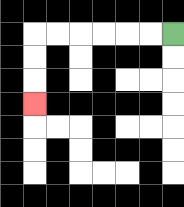{'start': '[7, 1]', 'end': '[1, 4]', 'path_directions': 'L,L,L,L,L,L,D,D,D', 'path_coordinates': '[[7, 1], [6, 1], [5, 1], [4, 1], [3, 1], [2, 1], [1, 1], [1, 2], [1, 3], [1, 4]]'}